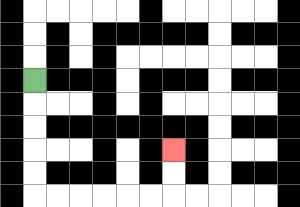{'start': '[1, 3]', 'end': '[7, 6]', 'path_directions': 'D,D,D,D,D,R,R,R,R,R,R,U,U', 'path_coordinates': '[[1, 3], [1, 4], [1, 5], [1, 6], [1, 7], [1, 8], [2, 8], [3, 8], [4, 8], [5, 8], [6, 8], [7, 8], [7, 7], [7, 6]]'}